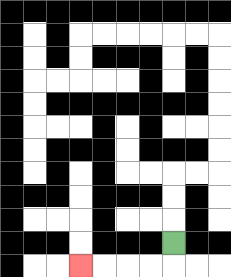{'start': '[7, 10]', 'end': '[3, 11]', 'path_directions': 'D,L,L,L,L', 'path_coordinates': '[[7, 10], [7, 11], [6, 11], [5, 11], [4, 11], [3, 11]]'}